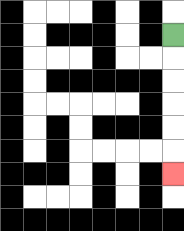{'start': '[7, 1]', 'end': '[7, 7]', 'path_directions': 'D,D,D,D,D,D', 'path_coordinates': '[[7, 1], [7, 2], [7, 3], [7, 4], [7, 5], [7, 6], [7, 7]]'}